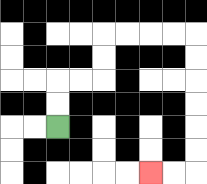{'start': '[2, 5]', 'end': '[6, 7]', 'path_directions': 'U,U,R,R,U,U,R,R,R,R,D,D,D,D,D,D,L,L', 'path_coordinates': '[[2, 5], [2, 4], [2, 3], [3, 3], [4, 3], [4, 2], [4, 1], [5, 1], [6, 1], [7, 1], [8, 1], [8, 2], [8, 3], [8, 4], [8, 5], [8, 6], [8, 7], [7, 7], [6, 7]]'}